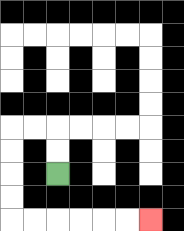{'start': '[2, 7]', 'end': '[6, 9]', 'path_directions': 'U,U,L,L,D,D,D,D,R,R,R,R,R,R', 'path_coordinates': '[[2, 7], [2, 6], [2, 5], [1, 5], [0, 5], [0, 6], [0, 7], [0, 8], [0, 9], [1, 9], [2, 9], [3, 9], [4, 9], [5, 9], [6, 9]]'}